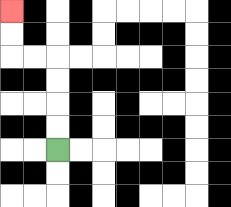{'start': '[2, 6]', 'end': '[0, 0]', 'path_directions': 'U,U,U,U,L,L,U,U', 'path_coordinates': '[[2, 6], [2, 5], [2, 4], [2, 3], [2, 2], [1, 2], [0, 2], [0, 1], [0, 0]]'}